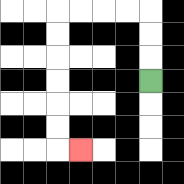{'start': '[6, 3]', 'end': '[3, 6]', 'path_directions': 'U,U,U,L,L,L,L,D,D,D,D,D,D,R', 'path_coordinates': '[[6, 3], [6, 2], [6, 1], [6, 0], [5, 0], [4, 0], [3, 0], [2, 0], [2, 1], [2, 2], [2, 3], [2, 4], [2, 5], [2, 6], [3, 6]]'}